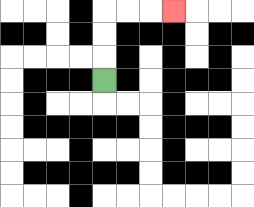{'start': '[4, 3]', 'end': '[7, 0]', 'path_directions': 'U,U,U,R,R,R', 'path_coordinates': '[[4, 3], [4, 2], [4, 1], [4, 0], [5, 0], [6, 0], [7, 0]]'}